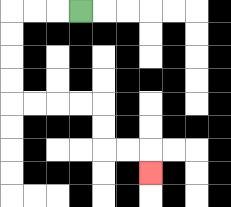{'start': '[3, 0]', 'end': '[6, 7]', 'path_directions': 'L,L,L,D,D,D,D,R,R,R,R,D,D,R,R,D', 'path_coordinates': '[[3, 0], [2, 0], [1, 0], [0, 0], [0, 1], [0, 2], [0, 3], [0, 4], [1, 4], [2, 4], [3, 4], [4, 4], [4, 5], [4, 6], [5, 6], [6, 6], [6, 7]]'}